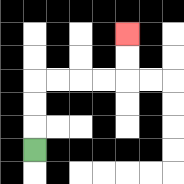{'start': '[1, 6]', 'end': '[5, 1]', 'path_directions': 'U,U,U,R,R,R,R,U,U', 'path_coordinates': '[[1, 6], [1, 5], [1, 4], [1, 3], [2, 3], [3, 3], [4, 3], [5, 3], [5, 2], [5, 1]]'}